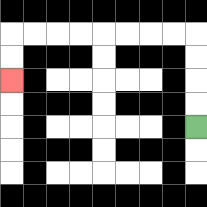{'start': '[8, 5]', 'end': '[0, 3]', 'path_directions': 'U,U,U,U,L,L,L,L,L,L,L,L,D,D', 'path_coordinates': '[[8, 5], [8, 4], [8, 3], [8, 2], [8, 1], [7, 1], [6, 1], [5, 1], [4, 1], [3, 1], [2, 1], [1, 1], [0, 1], [0, 2], [0, 3]]'}